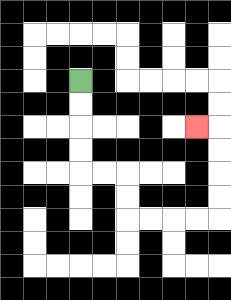{'start': '[3, 3]', 'end': '[8, 5]', 'path_directions': 'D,D,D,D,R,R,D,D,R,R,R,R,U,U,U,U,L', 'path_coordinates': '[[3, 3], [3, 4], [3, 5], [3, 6], [3, 7], [4, 7], [5, 7], [5, 8], [5, 9], [6, 9], [7, 9], [8, 9], [9, 9], [9, 8], [9, 7], [9, 6], [9, 5], [8, 5]]'}